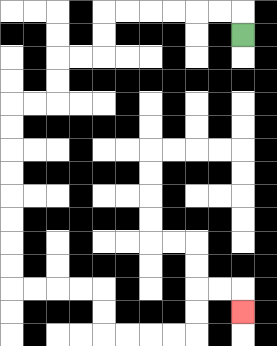{'start': '[10, 1]', 'end': '[10, 13]', 'path_directions': 'U,L,L,L,L,L,L,D,D,L,L,D,D,L,L,D,D,D,D,D,D,D,D,R,R,R,R,D,D,R,R,R,R,U,U,R,R,D', 'path_coordinates': '[[10, 1], [10, 0], [9, 0], [8, 0], [7, 0], [6, 0], [5, 0], [4, 0], [4, 1], [4, 2], [3, 2], [2, 2], [2, 3], [2, 4], [1, 4], [0, 4], [0, 5], [0, 6], [0, 7], [0, 8], [0, 9], [0, 10], [0, 11], [0, 12], [1, 12], [2, 12], [3, 12], [4, 12], [4, 13], [4, 14], [5, 14], [6, 14], [7, 14], [8, 14], [8, 13], [8, 12], [9, 12], [10, 12], [10, 13]]'}